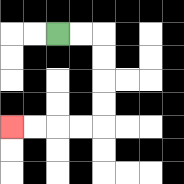{'start': '[2, 1]', 'end': '[0, 5]', 'path_directions': 'R,R,D,D,D,D,L,L,L,L', 'path_coordinates': '[[2, 1], [3, 1], [4, 1], [4, 2], [4, 3], [4, 4], [4, 5], [3, 5], [2, 5], [1, 5], [0, 5]]'}